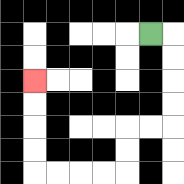{'start': '[6, 1]', 'end': '[1, 3]', 'path_directions': 'R,D,D,D,D,L,L,D,D,L,L,L,L,U,U,U,U', 'path_coordinates': '[[6, 1], [7, 1], [7, 2], [7, 3], [7, 4], [7, 5], [6, 5], [5, 5], [5, 6], [5, 7], [4, 7], [3, 7], [2, 7], [1, 7], [1, 6], [1, 5], [1, 4], [1, 3]]'}